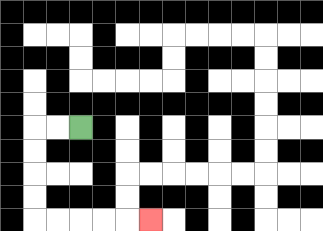{'start': '[3, 5]', 'end': '[6, 9]', 'path_directions': 'L,L,D,D,D,D,R,R,R,R,R', 'path_coordinates': '[[3, 5], [2, 5], [1, 5], [1, 6], [1, 7], [1, 8], [1, 9], [2, 9], [3, 9], [4, 9], [5, 9], [6, 9]]'}